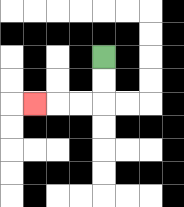{'start': '[4, 2]', 'end': '[1, 4]', 'path_directions': 'D,D,L,L,L', 'path_coordinates': '[[4, 2], [4, 3], [4, 4], [3, 4], [2, 4], [1, 4]]'}